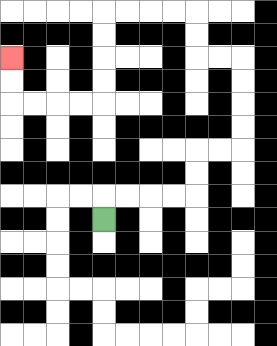{'start': '[4, 9]', 'end': '[0, 2]', 'path_directions': 'U,R,R,R,R,U,U,R,R,U,U,U,U,L,L,U,U,L,L,L,L,D,D,D,D,L,L,L,L,U,U', 'path_coordinates': '[[4, 9], [4, 8], [5, 8], [6, 8], [7, 8], [8, 8], [8, 7], [8, 6], [9, 6], [10, 6], [10, 5], [10, 4], [10, 3], [10, 2], [9, 2], [8, 2], [8, 1], [8, 0], [7, 0], [6, 0], [5, 0], [4, 0], [4, 1], [4, 2], [4, 3], [4, 4], [3, 4], [2, 4], [1, 4], [0, 4], [0, 3], [0, 2]]'}